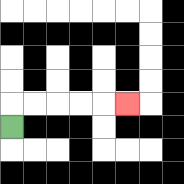{'start': '[0, 5]', 'end': '[5, 4]', 'path_directions': 'U,R,R,R,R,R', 'path_coordinates': '[[0, 5], [0, 4], [1, 4], [2, 4], [3, 4], [4, 4], [5, 4]]'}